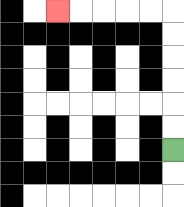{'start': '[7, 6]', 'end': '[2, 0]', 'path_directions': 'U,U,U,U,U,U,L,L,L,L,L', 'path_coordinates': '[[7, 6], [7, 5], [7, 4], [7, 3], [7, 2], [7, 1], [7, 0], [6, 0], [5, 0], [4, 0], [3, 0], [2, 0]]'}